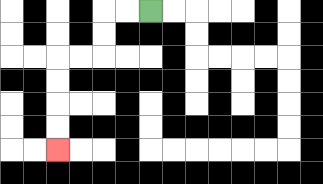{'start': '[6, 0]', 'end': '[2, 6]', 'path_directions': 'L,L,D,D,L,L,D,D,D,D', 'path_coordinates': '[[6, 0], [5, 0], [4, 0], [4, 1], [4, 2], [3, 2], [2, 2], [2, 3], [2, 4], [2, 5], [2, 6]]'}